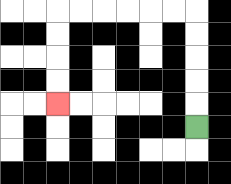{'start': '[8, 5]', 'end': '[2, 4]', 'path_directions': 'U,U,U,U,U,L,L,L,L,L,L,D,D,D,D', 'path_coordinates': '[[8, 5], [8, 4], [8, 3], [8, 2], [8, 1], [8, 0], [7, 0], [6, 0], [5, 0], [4, 0], [3, 0], [2, 0], [2, 1], [2, 2], [2, 3], [2, 4]]'}